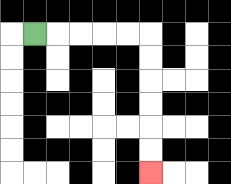{'start': '[1, 1]', 'end': '[6, 7]', 'path_directions': 'R,R,R,R,R,D,D,D,D,D,D', 'path_coordinates': '[[1, 1], [2, 1], [3, 1], [4, 1], [5, 1], [6, 1], [6, 2], [6, 3], [6, 4], [6, 5], [6, 6], [6, 7]]'}